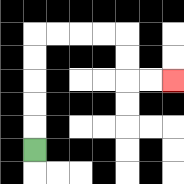{'start': '[1, 6]', 'end': '[7, 3]', 'path_directions': 'U,U,U,U,U,R,R,R,R,D,D,R,R', 'path_coordinates': '[[1, 6], [1, 5], [1, 4], [1, 3], [1, 2], [1, 1], [2, 1], [3, 1], [4, 1], [5, 1], [5, 2], [5, 3], [6, 3], [7, 3]]'}